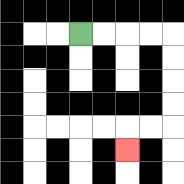{'start': '[3, 1]', 'end': '[5, 6]', 'path_directions': 'R,R,R,R,D,D,D,D,L,L,D', 'path_coordinates': '[[3, 1], [4, 1], [5, 1], [6, 1], [7, 1], [7, 2], [7, 3], [7, 4], [7, 5], [6, 5], [5, 5], [5, 6]]'}